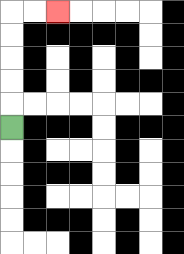{'start': '[0, 5]', 'end': '[2, 0]', 'path_directions': 'U,U,U,U,U,R,R', 'path_coordinates': '[[0, 5], [0, 4], [0, 3], [0, 2], [0, 1], [0, 0], [1, 0], [2, 0]]'}